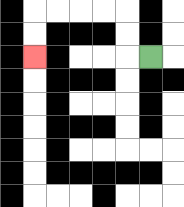{'start': '[6, 2]', 'end': '[1, 2]', 'path_directions': 'L,U,U,L,L,L,L,D,D', 'path_coordinates': '[[6, 2], [5, 2], [5, 1], [5, 0], [4, 0], [3, 0], [2, 0], [1, 0], [1, 1], [1, 2]]'}